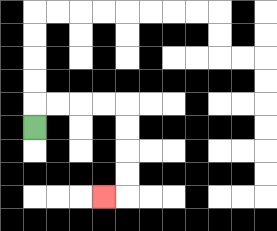{'start': '[1, 5]', 'end': '[4, 8]', 'path_directions': 'U,R,R,R,R,D,D,D,D,L', 'path_coordinates': '[[1, 5], [1, 4], [2, 4], [3, 4], [4, 4], [5, 4], [5, 5], [5, 6], [5, 7], [5, 8], [4, 8]]'}